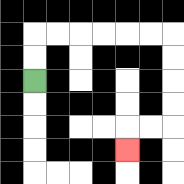{'start': '[1, 3]', 'end': '[5, 6]', 'path_directions': 'U,U,R,R,R,R,R,R,D,D,D,D,L,L,D', 'path_coordinates': '[[1, 3], [1, 2], [1, 1], [2, 1], [3, 1], [4, 1], [5, 1], [6, 1], [7, 1], [7, 2], [7, 3], [7, 4], [7, 5], [6, 5], [5, 5], [5, 6]]'}